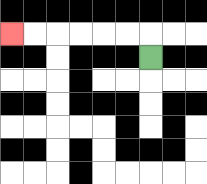{'start': '[6, 2]', 'end': '[0, 1]', 'path_directions': 'U,L,L,L,L,L,L', 'path_coordinates': '[[6, 2], [6, 1], [5, 1], [4, 1], [3, 1], [2, 1], [1, 1], [0, 1]]'}